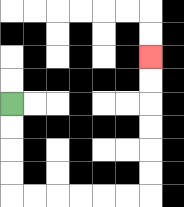{'start': '[0, 4]', 'end': '[6, 2]', 'path_directions': 'D,D,D,D,R,R,R,R,R,R,U,U,U,U,U,U', 'path_coordinates': '[[0, 4], [0, 5], [0, 6], [0, 7], [0, 8], [1, 8], [2, 8], [3, 8], [4, 8], [5, 8], [6, 8], [6, 7], [6, 6], [6, 5], [6, 4], [6, 3], [6, 2]]'}